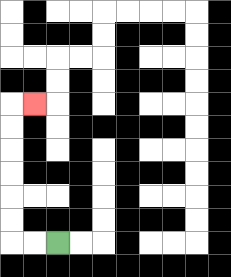{'start': '[2, 10]', 'end': '[1, 4]', 'path_directions': 'L,L,U,U,U,U,U,U,R', 'path_coordinates': '[[2, 10], [1, 10], [0, 10], [0, 9], [0, 8], [0, 7], [0, 6], [0, 5], [0, 4], [1, 4]]'}